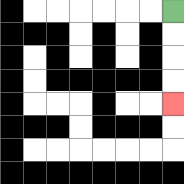{'start': '[7, 0]', 'end': '[7, 4]', 'path_directions': 'D,D,D,D', 'path_coordinates': '[[7, 0], [7, 1], [7, 2], [7, 3], [7, 4]]'}